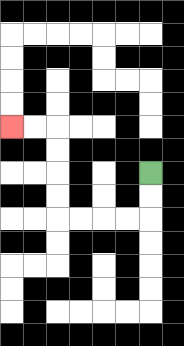{'start': '[6, 7]', 'end': '[0, 5]', 'path_directions': 'D,D,L,L,L,L,U,U,U,U,L,L', 'path_coordinates': '[[6, 7], [6, 8], [6, 9], [5, 9], [4, 9], [3, 9], [2, 9], [2, 8], [2, 7], [2, 6], [2, 5], [1, 5], [0, 5]]'}